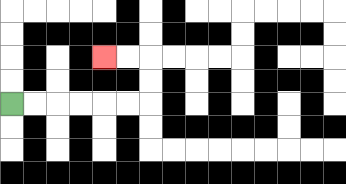{'start': '[0, 4]', 'end': '[4, 2]', 'path_directions': 'R,R,R,R,R,R,U,U,L,L', 'path_coordinates': '[[0, 4], [1, 4], [2, 4], [3, 4], [4, 4], [5, 4], [6, 4], [6, 3], [6, 2], [5, 2], [4, 2]]'}